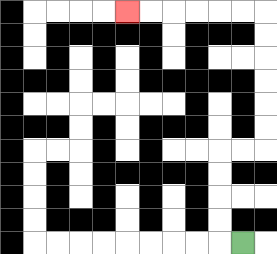{'start': '[10, 10]', 'end': '[5, 0]', 'path_directions': 'L,U,U,U,U,R,R,U,U,U,U,U,U,L,L,L,L,L,L', 'path_coordinates': '[[10, 10], [9, 10], [9, 9], [9, 8], [9, 7], [9, 6], [10, 6], [11, 6], [11, 5], [11, 4], [11, 3], [11, 2], [11, 1], [11, 0], [10, 0], [9, 0], [8, 0], [7, 0], [6, 0], [5, 0]]'}